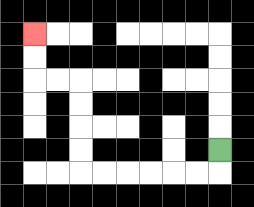{'start': '[9, 6]', 'end': '[1, 1]', 'path_directions': 'D,L,L,L,L,L,L,U,U,U,U,L,L,U,U', 'path_coordinates': '[[9, 6], [9, 7], [8, 7], [7, 7], [6, 7], [5, 7], [4, 7], [3, 7], [3, 6], [3, 5], [3, 4], [3, 3], [2, 3], [1, 3], [1, 2], [1, 1]]'}